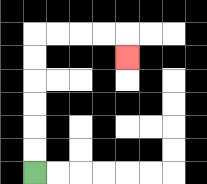{'start': '[1, 7]', 'end': '[5, 2]', 'path_directions': 'U,U,U,U,U,U,R,R,R,R,D', 'path_coordinates': '[[1, 7], [1, 6], [1, 5], [1, 4], [1, 3], [1, 2], [1, 1], [2, 1], [3, 1], [4, 1], [5, 1], [5, 2]]'}